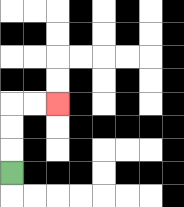{'start': '[0, 7]', 'end': '[2, 4]', 'path_directions': 'U,U,U,R,R', 'path_coordinates': '[[0, 7], [0, 6], [0, 5], [0, 4], [1, 4], [2, 4]]'}